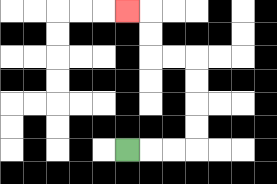{'start': '[5, 6]', 'end': '[5, 0]', 'path_directions': 'R,R,R,U,U,U,U,L,L,U,U,L', 'path_coordinates': '[[5, 6], [6, 6], [7, 6], [8, 6], [8, 5], [8, 4], [8, 3], [8, 2], [7, 2], [6, 2], [6, 1], [6, 0], [5, 0]]'}